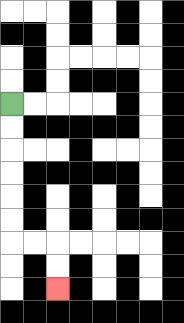{'start': '[0, 4]', 'end': '[2, 12]', 'path_directions': 'D,D,D,D,D,D,R,R,D,D', 'path_coordinates': '[[0, 4], [0, 5], [0, 6], [0, 7], [0, 8], [0, 9], [0, 10], [1, 10], [2, 10], [2, 11], [2, 12]]'}